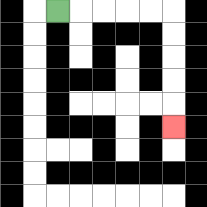{'start': '[2, 0]', 'end': '[7, 5]', 'path_directions': 'R,R,R,R,R,D,D,D,D,D', 'path_coordinates': '[[2, 0], [3, 0], [4, 0], [5, 0], [6, 0], [7, 0], [7, 1], [7, 2], [7, 3], [7, 4], [7, 5]]'}